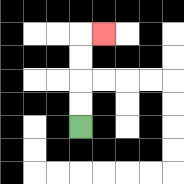{'start': '[3, 5]', 'end': '[4, 1]', 'path_directions': 'U,U,U,U,R', 'path_coordinates': '[[3, 5], [3, 4], [3, 3], [3, 2], [3, 1], [4, 1]]'}